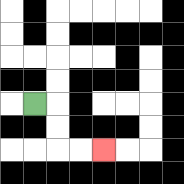{'start': '[1, 4]', 'end': '[4, 6]', 'path_directions': 'R,D,D,R,R', 'path_coordinates': '[[1, 4], [2, 4], [2, 5], [2, 6], [3, 6], [4, 6]]'}